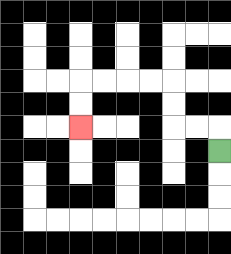{'start': '[9, 6]', 'end': '[3, 5]', 'path_directions': 'U,L,L,U,U,L,L,L,L,D,D', 'path_coordinates': '[[9, 6], [9, 5], [8, 5], [7, 5], [7, 4], [7, 3], [6, 3], [5, 3], [4, 3], [3, 3], [3, 4], [3, 5]]'}